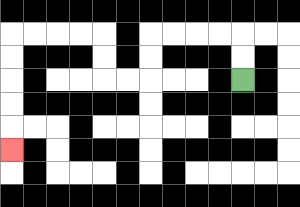{'start': '[10, 3]', 'end': '[0, 6]', 'path_directions': 'U,U,L,L,L,L,D,D,L,L,U,U,L,L,L,L,D,D,D,D,D', 'path_coordinates': '[[10, 3], [10, 2], [10, 1], [9, 1], [8, 1], [7, 1], [6, 1], [6, 2], [6, 3], [5, 3], [4, 3], [4, 2], [4, 1], [3, 1], [2, 1], [1, 1], [0, 1], [0, 2], [0, 3], [0, 4], [0, 5], [0, 6]]'}